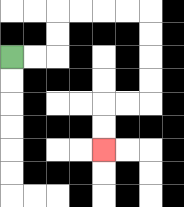{'start': '[0, 2]', 'end': '[4, 6]', 'path_directions': 'R,R,U,U,R,R,R,R,D,D,D,D,L,L,D,D', 'path_coordinates': '[[0, 2], [1, 2], [2, 2], [2, 1], [2, 0], [3, 0], [4, 0], [5, 0], [6, 0], [6, 1], [6, 2], [6, 3], [6, 4], [5, 4], [4, 4], [4, 5], [4, 6]]'}